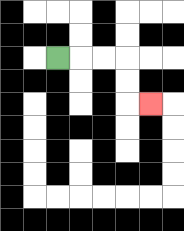{'start': '[2, 2]', 'end': '[6, 4]', 'path_directions': 'R,R,R,D,D,R', 'path_coordinates': '[[2, 2], [3, 2], [4, 2], [5, 2], [5, 3], [5, 4], [6, 4]]'}